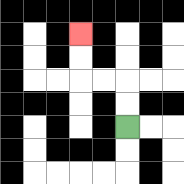{'start': '[5, 5]', 'end': '[3, 1]', 'path_directions': 'U,U,L,L,U,U', 'path_coordinates': '[[5, 5], [5, 4], [5, 3], [4, 3], [3, 3], [3, 2], [3, 1]]'}